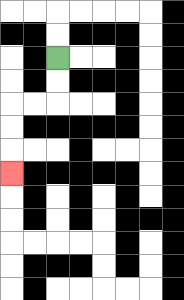{'start': '[2, 2]', 'end': '[0, 7]', 'path_directions': 'D,D,L,L,D,D,D', 'path_coordinates': '[[2, 2], [2, 3], [2, 4], [1, 4], [0, 4], [0, 5], [0, 6], [0, 7]]'}